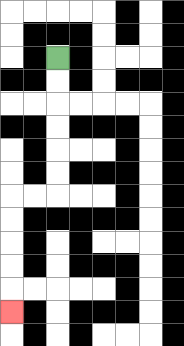{'start': '[2, 2]', 'end': '[0, 13]', 'path_directions': 'D,D,D,D,D,D,L,L,D,D,D,D,D', 'path_coordinates': '[[2, 2], [2, 3], [2, 4], [2, 5], [2, 6], [2, 7], [2, 8], [1, 8], [0, 8], [0, 9], [0, 10], [0, 11], [0, 12], [0, 13]]'}